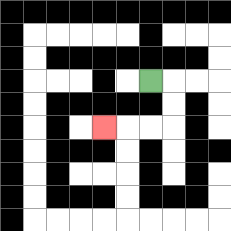{'start': '[6, 3]', 'end': '[4, 5]', 'path_directions': 'R,D,D,L,L,L', 'path_coordinates': '[[6, 3], [7, 3], [7, 4], [7, 5], [6, 5], [5, 5], [4, 5]]'}